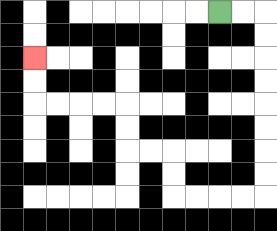{'start': '[9, 0]', 'end': '[1, 2]', 'path_directions': 'R,R,D,D,D,D,D,D,D,D,L,L,L,L,U,U,L,L,U,U,L,L,L,L,U,U', 'path_coordinates': '[[9, 0], [10, 0], [11, 0], [11, 1], [11, 2], [11, 3], [11, 4], [11, 5], [11, 6], [11, 7], [11, 8], [10, 8], [9, 8], [8, 8], [7, 8], [7, 7], [7, 6], [6, 6], [5, 6], [5, 5], [5, 4], [4, 4], [3, 4], [2, 4], [1, 4], [1, 3], [1, 2]]'}